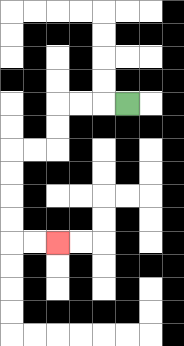{'start': '[5, 4]', 'end': '[2, 10]', 'path_directions': 'L,L,L,D,D,L,L,D,D,D,D,R,R', 'path_coordinates': '[[5, 4], [4, 4], [3, 4], [2, 4], [2, 5], [2, 6], [1, 6], [0, 6], [0, 7], [0, 8], [0, 9], [0, 10], [1, 10], [2, 10]]'}